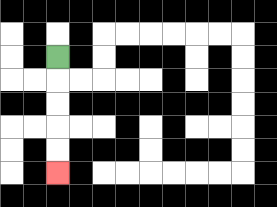{'start': '[2, 2]', 'end': '[2, 7]', 'path_directions': 'D,D,D,D,D', 'path_coordinates': '[[2, 2], [2, 3], [2, 4], [2, 5], [2, 6], [2, 7]]'}